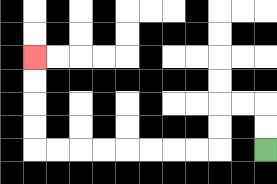{'start': '[11, 6]', 'end': '[1, 2]', 'path_directions': 'U,U,L,L,D,D,L,L,L,L,L,L,L,L,U,U,U,U', 'path_coordinates': '[[11, 6], [11, 5], [11, 4], [10, 4], [9, 4], [9, 5], [9, 6], [8, 6], [7, 6], [6, 6], [5, 6], [4, 6], [3, 6], [2, 6], [1, 6], [1, 5], [1, 4], [1, 3], [1, 2]]'}